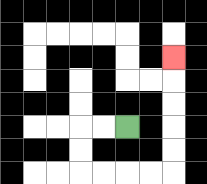{'start': '[5, 5]', 'end': '[7, 2]', 'path_directions': 'L,L,D,D,R,R,R,R,U,U,U,U,U', 'path_coordinates': '[[5, 5], [4, 5], [3, 5], [3, 6], [3, 7], [4, 7], [5, 7], [6, 7], [7, 7], [7, 6], [7, 5], [7, 4], [7, 3], [7, 2]]'}